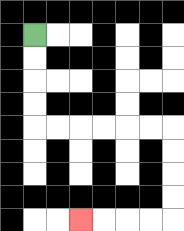{'start': '[1, 1]', 'end': '[3, 9]', 'path_directions': 'D,D,D,D,R,R,R,R,R,R,D,D,D,D,L,L,L,L', 'path_coordinates': '[[1, 1], [1, 2], [1, 3], [1, 4], [1, 5], [2, 5], [3, 5], [4, 5], [5, 5], [6, 5], [7, 5], [7, 6], [7, 7], [7, 8], [7, 9], [6, 9], [5, 9], [4, 9], [3, 9]]'}